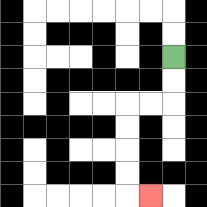{'start': '[7, 2]', 'end': '[6, 8]', 'path_directions': 'D,D,L,L,D,D,D,D,R', 'path_coordinates': '[[7, 2], [7, 3], [7, 4], [6, 4], [5, 4], [5, 5], [5, 6], [5, 7], [5, 8], [6, 8]]'}